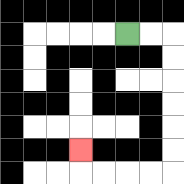{'start': '[5, 1]', 'end': '[3, 6]', 'path_directions': 'R,R,D,D,D,D,D,D,L,L,L,L,U', 'path_coordinates': '[[5, 1], [6, 1], [7, 1], [7, 2], [7, 3], [7, 4], [7, 5], [7, 6], [7, 7], [6, 7], [5, 7], [4, 7], [3, 7], [3, 6]]'}